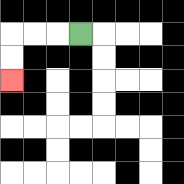{'start': '[3, 1]', 'end': '[0, 3]', 'path_directions': 'L,L,L,D,D', 'path_coordinates': '[[3, 1], [2, 1], [1, 1], [0, 1], [0, 2], [0, 3]]'}